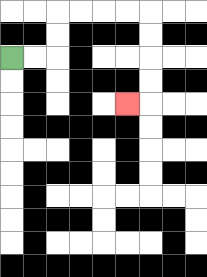{'start': '[0, 2]', 'end': '[5, 4]', 'path_directions': 'R,R,U,U,R,R,R,R,D,D,D,D,L', 'path_coordinates': '[[0, 2], [1, 2], [2, 2], [2, 1], [2, 0], [3, 0], [4, 0], [5, 0], [6, 0], [6, 1], [6, 2], [6, 3], [6, 4], [5, 4]]'}